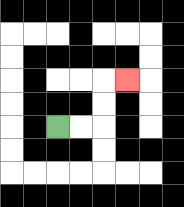{'start': '[2, 5]', 'end': '[5, 3]', 'path_directions': 'R,R,U,U,R', 'path_coordinates': '[[2, 5], [3, 5], [4, 5], [4, 4], [4, 3], [5, 3]]'}